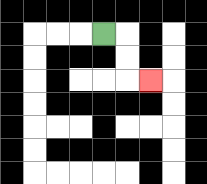{'start': '[4, 1]', 'end': '[6, 3]', 'path_directions': 'R,D,D,R', 'path_coordinates': '[[4, 1], [5, 1], [5, 2], [5, 3], [6, 3]]'}